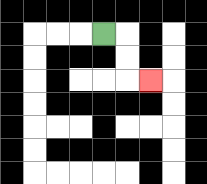{'start': '[4, 1]', 'end': '[6, 3]', 'path_directions': 'R,D,D,R', 'path_coordinates': '[[4, 1], [5, 1], [5, 2], [5, 3], [6, 3]]'}